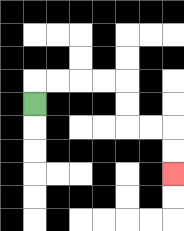{'start': '[1, 4]', 'end': '[7, 7]', 'path_directions': 'U,R,R,R,R,D,D,R,R,D,D', 'path_coordinates': '[[1, 4], [1, 3], [2, 3], [3, 3], [4, 3], [5, 3], [5, 4], [5, 5], [6, 5], [7, 5], [7, 6], [7, 7]]'}